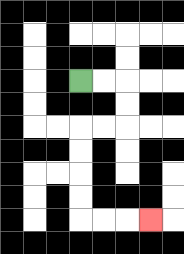{'start': '[3, 3]', 'end': '[6, 9]', 'path_directions': 'R,R,D,D,L,L,D,D,D,D,R,R,R', 'path_coordinates': '[[3, 3], [4, 3], [5, 3], [5, 4], [5, 5], [4, 5], [3, 5], [3, 6], [3, 7], [3, 8], [3, 9], [4, 9], [5, 9], [6, 9]]'}